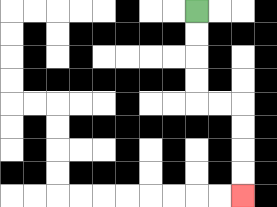{'start': '[8, 0]', 'end': '[10, 8]', 'path_directions': 'D,D,D,D,R,R,D,D,D,D', 'path_coordinates': '[[8, 0], [8, 1], [8, 2], [8, 3], [8, 4], [9, 4], [10, 4], [10, 5], [10, 6], [10, 7], [10, 8]]'}